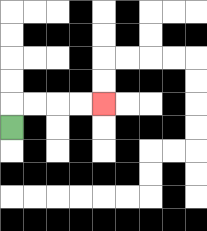{'start': '[0, 5]', 'end': '[4, 4]', 'path_directions': 'U,R,R,R,R', 'path_coordinates': '[[0, 5], [0, 4], [1, 4], [2, 4], [3, 4], [4, 4]]'}